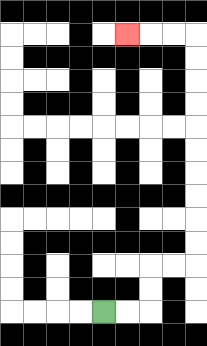{'start': '[4, 13]', 'end': '[5, 1]', 'path_directions': 'R,R,U,U,R,R,U,U,U,U,U,U,U,U,U,U,L,L,L', 'path_coordinates': '[[4, 13], [5, 13], [6, 13], [6, 12], [6, 11], [7, 11], [8, 11], [8, 10], [8, 9], [8, 8], [8, 7], [8, 6], [8, 5], [8, 4], [8, 3], [8, 2], [8, 1], [7, 1], [6, 1], [5, 1]]'}